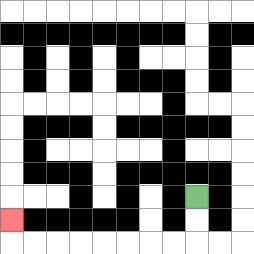{'start': '[8, 8]', 'end': '[0, 9]', 'path_directions': 'D,D,L,L,L,L,L,L,L,L,U', 'path_coordinates': '[[8, 8], [8, 9], [8, 10], [7, 10], [6, 10], [5, 10], [4, 10], [3, 10], [2, 10], [1, 10], [0, 10], [0, 9]]'}